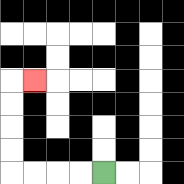{'start': '[4, 7]', 'end': '[1, 3]', 'path_directions': 'L,L,L,L,U,U,U,U,R', 'path_coordinates': '[[4, 7], [3, 7], [2, 7], [1, 7], [0, 7], [0, 6], [0, 5], [0, 4], [0, 3], [1, 3]]'}